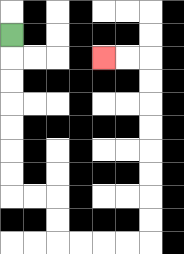{'start': '[0, 1]', 'end': '[4, 2]', 'path_directions': 'D,D,D,D,D,D,D,R,R,D,D,R,R,R,R,U,U,U,U,U,U,U,U,L,L', 'path_coordinates': '[[0, 1], [0, 2], [0, 3], [0, 4], [0, 5], [0, 6], [0, 7], [0, 8], [1, 8], [2, 8], [2, 9], [2, 10], [3, 10], [4, 10], [5, 10], [6, 10], [6, 9], [6, 8], [6, 7], [6, 6], [6, 5], [6, 4], [6, 3], [6, 2], [5, 2], [4, 2]]'}